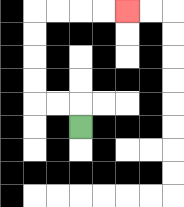{'start': '[3, 5]', 'end': '[5, 0]', 'path_directions': 'U,L,L,U,U,U,U,R,R,R,R', 'path_coordinates': '[[3, 5], [3, 4], [2, 4], [1, 4], [1, 3], [1, 2], [1, 1], [1, 0], [2, 0], [3, 0], [4, 0], [5, 0]]'}